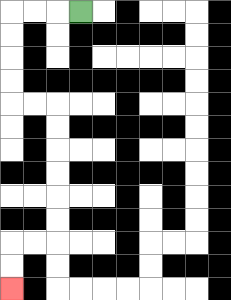{'start': '[3, 0]', 'end': '[0, 12]', 'path_directions': 'L,L,L,D,D,D,D,R,R,D,D,D,D,D,D,L,L,D,D', 'path_coordinates': '[[3, 0], [2, 0], [1, 0], [0, 0], [0, 1], [0, 2], [0, 3], [0, 4], [1, 4], [2, 4], [2, 5], [2, 6], [2, 7], [2, 8], [2, 9], [2, 10], [1, 10], [0, 10], [0, 11], [0, 12]]'}